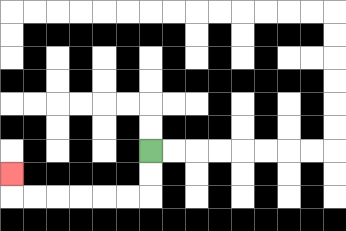{'start': '[6, 6]', 'end': '[0, 7]', 'path_directions': 'D,D,L,L,L,L,L,L,U', 'path_coordinates': '[[6, 6], [6, 7], [6, 8], [5, 8], [4, 8], [3, 8], [2, 8], [1, 8], [0, 8], [0, 7]]'}